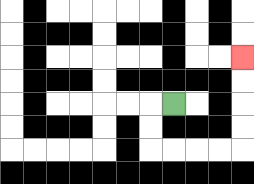{'start': '[7, 4]', 'end': '[10, 2]', 'path_directions': 'L,D,D,R,R,R,R,U,U,U,U', 'path_coordinates': '[[7, 4], [6, 4], [6, 5], [6, 6], [7, 6], [8, 6], [9, 6], [10, 6], [10, 5], [10, 4], [10, 3], [10, 2]]'}